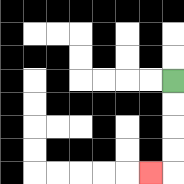{'start': '[7, 3]', 'end': '[6, 7]', 'path_directions': 'D,D,D,D,L', 'path_coordinates': '[[7, 3], [7, 4], [7, 5], [7, 6], [7, 7], [6, 7]]'}